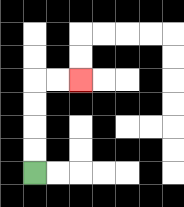{'start': '[1, 7]', 'end': '[3, 3]', 'path_directions': 'U,U,U,U,R,R', 'path_coordinates': '[[1, 7], [1, 6], [1, 5], [1, 4], [1, 3], [2, 3], [3, 3]]'}